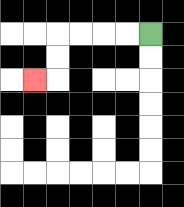{'start': '[6, 1]', 'end': '[1, 3]', 'path_directions': 'L,L,L,L,D,D,L', 'path_coordinates': '[[6, 1], [5, 1], [4, 1], [3, 1], [2, 1], [2, 2], [2, 3], [1, 3]]'}